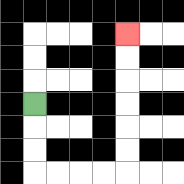{'start': '[1, 4]', 'end': '[5, 1]', 'path_directions': 'D,D,D,R,R,R,R,U,U,U,U,U,U', 'path_coordinates': '[[1, 4], [1, 5], [1, 6], [1, 7], [2, 7], [3, 7], [4, 7], [5, 7], [5, 6], [5, 5], [5, 4], [5, 3], [5, 2], [5, 1]]'}